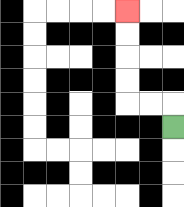{'start': '[7, 5]', 'end': '[5, 0]', 'path_directions': 'U,L,L,U,U,U,U', 'path_coordinates': '[[7, 5], [7, 4], [6, 4], [5, 4], [5, 3], [5, 2], [5, 1], [5, 0]]'}